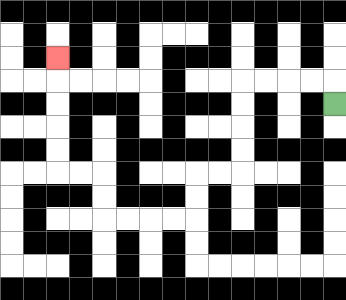{'start': '[14, 4]', 'end': '[2, 2]', 'path_directions': 'U,L,L,L,L,D,D,D,D,L,L,D,D,L,L,L,L,U,U,L,L,U,U,U,U,U', 'path_coordinates': '[[14, 4], [14, 3], [13, 3], [12, 3], [11, 3], [10, 3], [10, 4], [10, 5], [10, 6], [10, 7], [9, 7], [8, 7], [8, 8], [8, 9], [7, 9], [6, 9], [5, 9], [4, 9], [4, 8], [4, 7], [3, 7], [2, 7], [2, 6], [2, 5], [2, 4], [2, 3], [2, 2]]'}